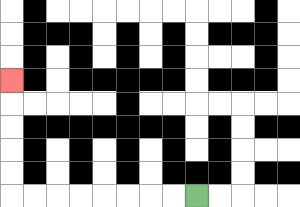{'start': '[8, 8]', 'end': '[0, 3]', 'path_directions': 'L,L,L,L,L,L,L,L,U,U,U,U,U', 'path_coordinates': '[[8, 8], [7, 8], [6, 8], [5, 8], [4, 8], [3, 8], [2, 8], [1, 8], [0, 8], [0, 7], [0, 6], [0, 5], [0, 4], [0, 3]]'}